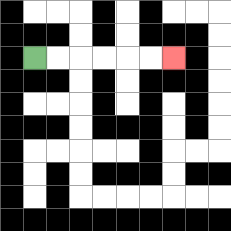{'start': '[1, 2]', 'end': '[7, 2]', 'path_directions': 'R,R,R,R,R,R', 'path_coordinates': '[[1, 2], [2, 2], [3, 2], [4, 2], [5, 2], [6, 2], [7, 2]]'}